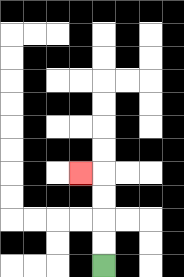{'start': '[4, 11]', 'end': '[3, 7]', 'path_directions': 'U,U,U,U,L', 'path_coordinates': '[[4, 11], [4, 10], [4, 9], [4, 8], [4, 7], [3, 7]]'}